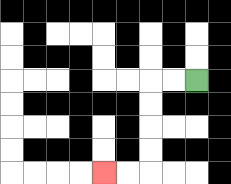{'start': '[8, 3]', 'end': '[4, 7]', 'path_directions': 'L,L,D,D,D,D,L,L', 'path_coordinates': '[[8, 3], [7, 3], [6, 3], [6, 4], [6, 5], [6, 6], [6, 7], [5, 7], [4, 7]]'}